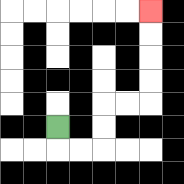{'start': '[2, 5]', 'end': '[6, 0]', 'path_directions': 'D,R,R,U,U,R,R,U,U,U,U', 'path_coordinates': '[[2, 5], [2, 6], [3, 6], [4, 6], [4, 5], [4, 4], [5, 4], [6, 4], [6, 3], [6, 2], [6, 1], [6, 0]]'}